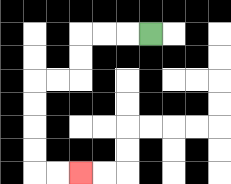{'start': '[6, 1]', 'end': '[3, 7]', 'path_directions': 'L,L,L,D,D,L,L,D,D,D,D,R,R', 'path_coordinates': '[[6, 1], [5, 1], [4, 1], [3, 1], [3, 2], [3, 3], [2, 3], [1, 3], [1, 4], [1, 5], [1, 6], [1, 7], [2, 7], [3, 7]]'}